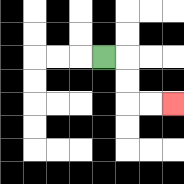{'start': '[4, 2]', 'end': '[7, 4]', 'path_directions': 'R,D,D,R,R', 'path_coordinates': '[[4, 2], [5, 2], [5, 3], [5, 4], [6, 4], [7, 4]]'}